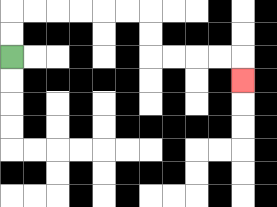{'start': '[0, 2]', 'end': '[10, 3]', 'path_directions': 'U,U,R,R,R,R,R,R,D,D,R,R,R,R,D', 'path_coordinates': '[[0, 2], [0, 1], [0, 0], [1, 0], [2, 0], [3, 0], [4, 0], [5, 0], [6, 0], [6, 1], [6, 2], [7, 2], [8, 2], [9, 2], [10, 2], [10, 3]]'}